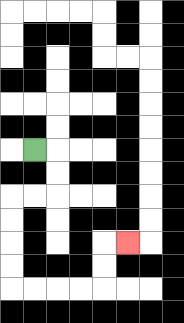{'start': '[1, 6]', 'end': '[5, 10]', 'path_directions': 'R,D,D,L,L,D,D,D,D,R,R,R,R,U,U,R', 'path_coordinates': '[[1, 6], [2, 6], [2, 7], [2, 8], [1, 8], [0, 8], [0, 9], [0, 10], [0, 11], [0, 12], [1, 12], [2, 12], [3, 12], [4, 12], [4, 11], [4, 10], [5, 10]]'}